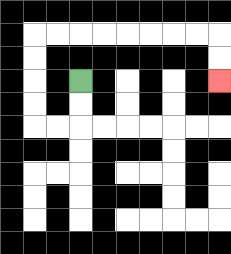{'start': '[3, 3]', 'end': '[9, 3]', 'path_directions': 'D,D,L,L,U,U,U,U,R,R,R,R,R,R,R,R,D,D', 'path_coordinates': '[[3, 3], [3, 4], [3, 5], [2, 5], [1, 5], [1, 4], [1, 3], [1, 2], [1, 1], [2, 1], [3, 1], [4, 1], [5, 1], [6, 1], [7, 1], [8, 1], [9, 1], [9, 2], [9, 3]]'}